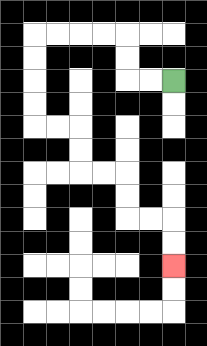{'start': '[7, 3]', 'end': '[7, 11]', 'path_directions': 'L,L,U,U,L,L,L,L,D,D,D,D,R,R,D,D,R,R,D,D,R,R,D,D', 'path_coordinates': '[[7, 3], [6, 3], [5, 3], [5, 2], [5, 1], [4, 1], [3, 1], [2, 1], [1, 1], [1, 2], [1, 3], [1, 4], [1, 5], [2, 5], [3, 5], [3, 6], [3, 7], [4, 7], [5, 7], [5, 8], [5, 9], [6, 9], [7, 9], [7, 10], [7, 11]]'}